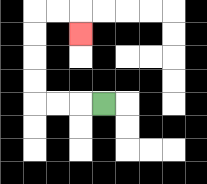{'start': '[4, 4]', 'end': '[3, 1]', 'path_directions': 'L,L,L,U,U,U,U,R,R,D', 'path_coordinates': '[[4, 4], [3, 4], [2, 4], [1, 4], [1, 3], [1, 2], [1, 1], [1, 0], [2, 0], [3, 0], [3, 1]]'}